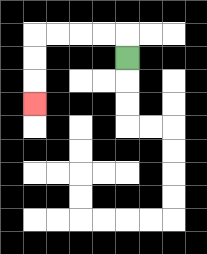{'start': '[5, 2]', 'end': '[1, 4]', 'path_directions': 'U,L,L,L,L,D,D,D', 'path_coordinates': '[[5, 2], [5, 1], [4, 1], [3, 1], [2, 1], [1, 1], [1, 2], [1, 3], [1, 4]]'}